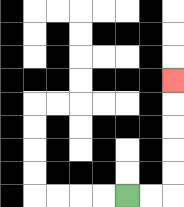{'start': '[5, 8]', 'end': '[7, 3]', 'path_directions': 'R,R,U,U,U,U,U', 'path_coordinates': '[[5, 8], [6, 8], [7, 8], [7, 7], [7, 6], [7, 5], [7, 4], [7, 3]]'}